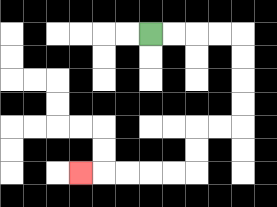{'start': '[6, 1]', 'end': '[3, 7]', 'path_directions': 'R,R,R,R,D,D,D,D,L,L,D,D,L,L,L,L,L', 'path_coordinates': '[[6, 1], [7, 1], [8, 1], [9, 1], [10, 1], [10, 2], [10, 3], [10, 4], [10, 5], [9, 5], [8, 5], [8, 6], [8, 7], [7, 7], [6, 7], [5, 7], [4, 7], [3, 7]]'}